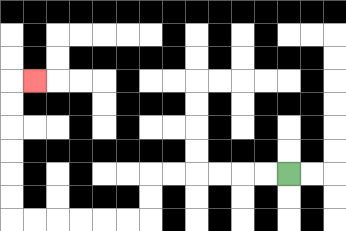{'start': '[12, 7]', 'end': '[1, 3]', 'path_directions': 'L,L,L,L,L,L,D,D,L,L,L,L,L,L,U,U,U,U,U,U,R', 'path_coordinates': '[[12, 7], [11, 7], [10, 7], [9, 7], [8, 7], [7, 7], [6, 7], [6, 8], [6, 9], [5, 9], [4, 9], [3, 9], [2, 9], [1, 9], [0, 9], [0, 8], [0, 7], [0, 6], [0, 5], [0, 4], [0, 3], [1, 3]]'}